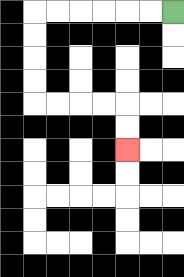{'start': '[7, 0]', 'end': '[5, 6]', 'path_directions': 'L,L,L,L,L,L,D,D,D,D,R,R,R,R,D,D', 'path_coordinates': '[[7, 0], [6, 0], [5, 0], [4, 0], [3, 0], [2, 0], [1, 0], [1, 1], [1, 2], [1, 3], [1, 4], [2, 4], [3, 4], [4, 4], [5, 4], [5, 5], [5, 6]]'}